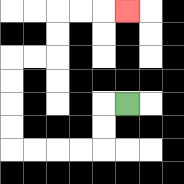{'start': '[5, 4]', 'end': '[5, 0]', 'path_directions': 'L,D,D,L,L,L,L,U,U,U,U,R,R,U,U,R,R,R', 'path_coordinates': '[[5, 4], [4, 4], [4, 5], [4, 6], [3, 6], [2, 6], [1, 6], [0, 6], [0, 5], [0, 4], [0, 3], [0, 2], [1, 2], [2, 2], [2, 1], [2, 0], [3, 0], [4, 0], [5, 0]]'}